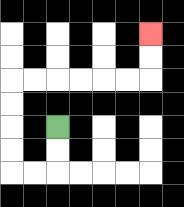{'start': '[2, 5]', 'end': '[6, 1]', 'path_directions': 'D,D,L,L,U,U,U,U,R,R,R,R,R,R,U,U', 'path_coordinates': '[[2, 5], [2, 6], [2, 7], [1, 7], [0, 7], [0, 6], [0, 5], [0, 4], [0, 3], [1, 3], [2, 3], [3, 3], [4, 3], [5, 3], [6, 3], [6, 2], [6, 1]]'}